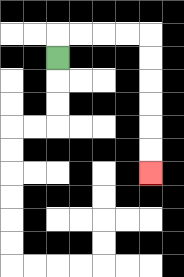{'start': '[2, 2]', 'end': '[6, 7]', 'path_directions': 'U,R,R,R,R,D,D,D,D,D,D', 'path_coordinates': '[[2, 2], [2, 1], [3, 1], [4, 1], [5, 1], [6, 1], [6, 2], [6, 3], [6, 4], [6, 5], [6, 6], [6, 7]]'}